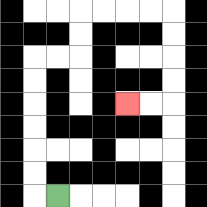{'start': '[2, 8]', 'end': '[5, 4]', 'path_directions': 'L,U,U,U,U,U,U,R,R,U,U,R,R,R,R,D,D,D,D,L,L', 'path_coordinates': '[[2, 8], [1, 8], [1, 7], [1, 6], [1, 5], [1, 4], [1, 3], [1, 2], [2, 2], [3, 2], [3, 1], [3, 0], [4, 0], [5, 0], [6, 0], [7, 0], [7, 1], [7, 2], [7, 3], [7, 4], [6, 4], [5, 4]]'}